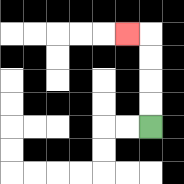{'start': '[6, 5]', 'end': '[5, 1]', 'path_directions': 'U,U,U,U,L', 'path_coordinates': '[[6, 5], [6, 4], [6, 3], [6, 2], [6, 1], [5, 1]]'}